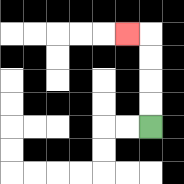{'start': '[6, 5]', 'end': '[5, 1]', 'path_directions': 'U,U,U,U,L', 'path_coordinates': '[[6, 5], [6, 4], [6, 3], [6, 2], [6, 1], [5, 1]]'}